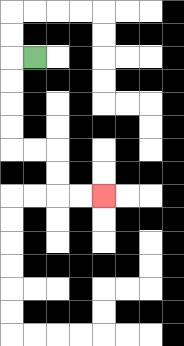{'start': '[1, 2]', 'end': '[4, 8]', 'path_directions': 'L,D,D,D,D,R,R,D,D,R,R', 'path_coordinates': '[[1, 2], [0, 2], [0, 3], [0, 4], [0, 5], [0, 6], [1, 6], [2, 6], [2, 7], [2, 8], [3, 8], [4, 8]]'}